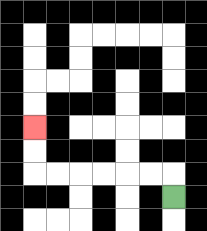{'start': '[7, 8]', 'end': '[1, 5]', 'path_directions': 'U,L,L,L,L,L,L,U,U', 'path_coordinates': '[[7, 8], [7, 7], [6, 7], [5, 7], [4, 7], [3, 7], [2, 7], [1, 7], [1, 6], [1, 5]]'}